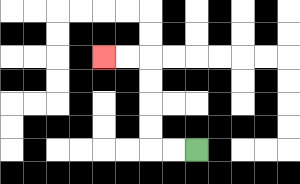{'start': '[8, 6]', 'end': '[4, 2]', 'path_directions': 'L,L,U,U,U,U,L,L', 'path_coordinates': '[[8, 6], [7, 6], [6, 6], [6, 5], [6, 4], [6, 3], [6, 2], [5, 2], [4, 2]]'}